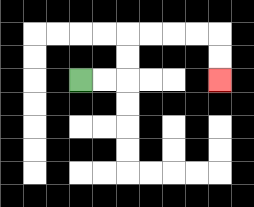{'start': '[3, 3]', 'end': '[9, 3]', 'path_directions': 'R,R,U,U,R,R,R,R,D,D', 'path_coordinates': '[[3, 3], [4, 3], [5, 3], [5, 2], [5, 1], [6, 1], [7, 1], [8, 1], [9, 1], [9, 2], [9, 3]]'}